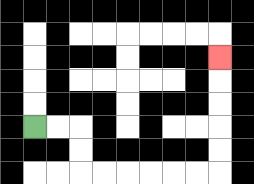{'start': '[1, 5]', 'end': '[9, 2]', 'path_directions': 'R,R,D,D,R,R,R,R,R,R,U,U,U,U,U', 'path_coordinates': '[[1, 5], [2, 5], [3, 5], [3, 6], [3, 7], [4, 7], [5, 7], [6, 7], [7, 7], [8, 7], [9, 7], [9, 6], [9, 5], [9, 4], [9, 3], [9, 2]]'}